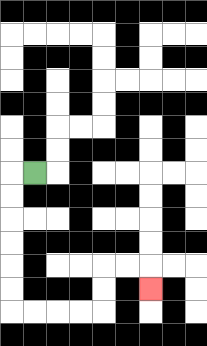{'start': '[1, 7]', 'end': '[6, 12]', 'path_directions': 'L,D,D,D,D,D,D,R,R,R,R,U,U,R,R,D', 'path_coordinates': '[[1, 7], [0, 7], [0, 8], [0, 9], [0, 10], [0, 11], [0, 12], [0, 13], [1, 13], [2, 13], [3, 13], [4, 13], [4, 12], [4, 11], [5, 11], [6, 11], [6, 12]]'}